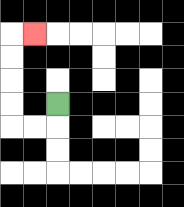{'start': '[2, 4]', 'end': '[1, 1]', 'path_directions': 'D,L,L,U,U,U,U,R', 'path_coordinates': '[[2, 4], [2, 5], [1, 5], [0, 5], [0, 4], [0, 3], [0, 2], [0, 1], [1, 1]]'}